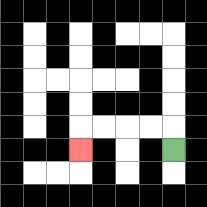{'start': '[7, 6]', 'end': '[3, 6]', 'path_directions': 'U,L,L,L,L,D', 'path_coordinates': '[[7, 6], [7, 5], [6, 5], [5, 5], [4, 5], [3, 5], [3, 6]]'}